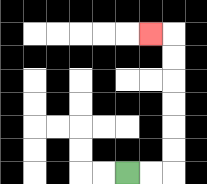{'start': '[5, 7]', 'end': '[6, 1]', 'path_directions': 'R,R,U,U,U,U,U,U,L', 'path_coordinates': '[[5, 7], [6, 7], [7, 7], [7, 6], [7, 5], [7, 4], [7, 3], [7, 2], [7, 1], [6, 1]]'}